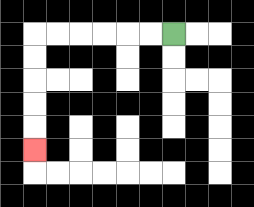{'start': '[7, 1]', 'end': '[1, 6]', 'path_directions': 'L,L,L,L,L,L,D,D,D,D,D', 'path_coordinates': '[[7, 1], [6, 1], [5, 1], [4, 1], [3, 1], [2, 1], [1, 1], [1, 2], [1, 3], [1, 4], [1, 5], [1, 6]]'}